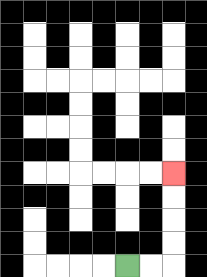{'start': '[5, 11]', 'end': '[7, 7]', 'path_directions': 'R,R,U,U,U,U', 'path_coordinates': '[[5, 11], [6, 11], [7, 11], [7, 10], [7, 9], [7, 8], [7, 7]]'}